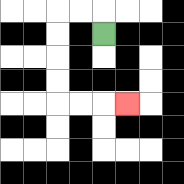{'start': '[4, 1]', 'end': '[5, 4]', 'path_directions': 'U,L,L,D,D,D,D,R,R,R', 'path_coordinates': '[[4, 1], [4, 0], [3, 0], [2, 0], [2, 1], [2, 2], [2, 3], [2, 4], [3, 4], [4, 4], [5, 4]]'}